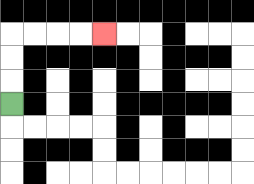{'start': '[0, 4]', 'end': '[4, 1]', 'path_directions': 'U,U,U,R,R,R,R', 'path_coordinates': '[[0, 4], [0, 3], [0, 2], [0, 1], [1, 1], [2, 1], [3, 1], [4, 1]]'}